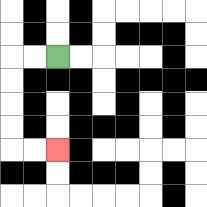{'start': '[2, 2]', 'end': '[2, 6]', 'path_directions': 'L,L,D,D,D,D,R,R', 'path_coordinates': '[[2, 2], [1, 2], [0, 2], [0, 3], [0, 4], [0, 5], [0, 6], [1, 6], [2, 6]]'}